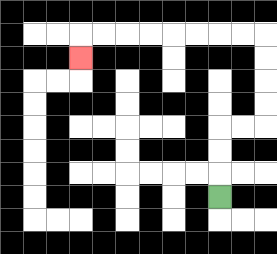{'start': '[9, 8]', 'end': '[3, 2]', 'path_directions': 'U,U,U,R,R,U,U,U,U,L,L,L,L,L,L,L,L,D', 'path_coordinates': '[[9, 8], [9, 7], [9, 6], [9, 5], [10, 5], [11, 5], [11, 4], [11, 3], [11, 2], [11, 1], [10, 1], [9, 1], [8, 1], [7, 1], [6, 1], [5, 1], [4, 1], [3, 1], [3, 2]]'}